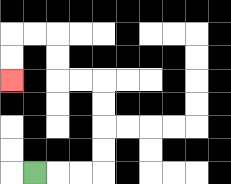{'start': '[1, 7]', 'end': '[0, 3]', 'path_directions': 'R,R,R,U,U,U,U,L,L,U,U,L,L,D,D', 'path_coordinates': '[[1, 7], [2, 7], [3, 7], [4, 7], [4, 6], [4, 5], [4, 4], [4, 3], [3, 3], [2, 3], [2, 2], [2, 1], [1, 1], [0, 1], [0, 2], [0, 3]]'}